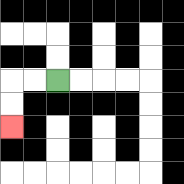{'start': '[2, 3]', 'end': '[0, 5]', 'path_directions': 'L,L,D,D', 'path_coordinates': '[[2, 3], [1, 3], [0, 3], [0, 4], [0, 5]]'}